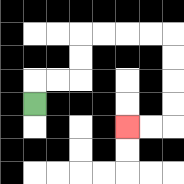{'start': '[1, 4]', 'end': '[5, 5]', 'path_directions': 'U,R,R,U,U,R,R,R,R,D,D,D,D,L,L', 'path_coordinates': '[[1, 4], [1, 3], [2, 3], [3, 3], [3, 2], [3, 1], [4, 1], [5, 1], [6, 1], [7, 1], [7, 2], [7, 3], [7, 4], [7, 5], [6, 5], [5, 5]]'}